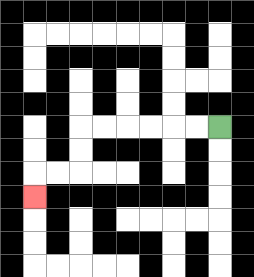{'start': '[9, 5]', 'end': '[1, 8]', 'path_directions': 'L,L,L,L,L,L,D,D,L,L,D', 'path_coordinates': '[[9, 5], [8, 5], [7, 5], [6, 5], [5, 5], [4, 5], [3, 5], [3, 6], [3, 7], [2, 7], [1, 7], [1, 8]]'}